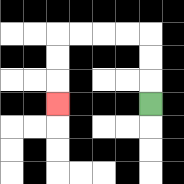{'start': '[6, 4]', 'end': '[2, 4]', 'path_directions': 'U,U,U,L,L,L,L,D,D,D', 'path_coordinates': '[[6, 4], [6, 3], [6, 2], [6, 1], [5, 1], [4, 1], [3, 1], [2, 1], [2, 2], [2, 3], [2, 4]]'}